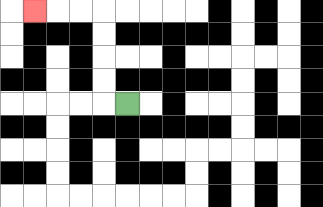{'start': '[5, 4]', 'end': '[1, 0]', 'path_directions': 'L,U,U,U,U,L,L,L', 'path_coordinates': '[[5, 4], [4, 4], [4, 3], [4, 2], [4, 1], [4, 0], [3, 0], [2, 0], [1, 0]]'}